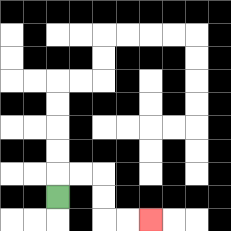{'start': '[2, 8]', 'end': '[6, 9]', 'path_directions': 'U,R,R,D,D,R,R', 'path_coordinates': '[[2, 8], [2, 7], [3, 7], [4, 7], [4, 8], [4, 9], [5, 9], [6, 9]]'}